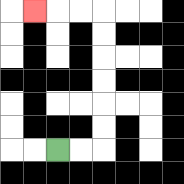{'start': '[2, 6]', 'end': '[1, 0]', 'path_directions': 'R,R,U,U,U,U,U,U,L,L,L', 'path_coordinates': '[[2, 6], [3, 6], [4, 6], [4, 5], [4, 4], [4, 3], [4, 2], [4, 1], [4, 0], [3, 0], [2, 0], [1, 0]]'}